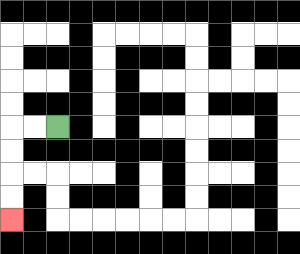{'start': '[2, 5]', 'end': '[0, 9]', 'path_directions': 'L,L,D,D,D,D', 'path_coordinates': '[[2, 5], [1, 5], [0, 5], [0, 6], [0, 7], [0, 8], [0, 9]]'}